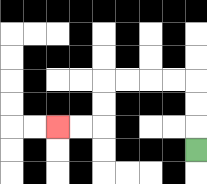{'start': '[8, 6]', 'end': '[2, 5]', 'path_directions': 'U,U,U,L,L,L,L,D,D,L,L', 'path_coordinates': '[[8, 6], [8, 5], [8, 4], [8, 3], [7, 3], [6, 3], [5, 3], [4, 3], [4, 4], [4, 5], [3, 5], [2, 5]]'}